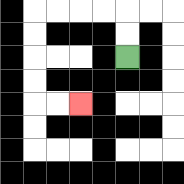{'start': '[5, 2]', 'end': '[3, 4]', 'path_directions': 'U,U,L,L,L,L,D,D,D,D,R,R', 'path_coordinates': '[[5, 2], [5, 1], [5, 0], [4, 0], [3, 0], [2, 0], [1, 0], [1, 1], [1, 2], [1, 3], [1, 4], [2, 4], [3, 4]]'}